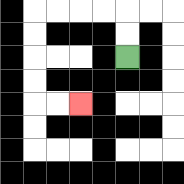{'start': '[5, 2]', 'end': '[3, 4]', 'path_directions': 'U,U,L,L,L,L,D,D,D,D,R,R', 'path_coordinates': '[[5, 2], [5, 1], [5, 0], [4, 0], [3, 0], [2, 0], [1, 0], [1, 1], [1, 2], [1, 3], [1, 4], [2, 4], [3, 4]]'}